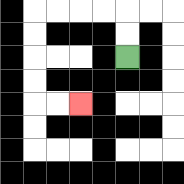{'start': '[5, 2]', 'end': '[3, 4]', 'path_directions': 'U,U,L,L,L,L,D,D,D,D,R,R', 'path_coordinates': '[[5, 2], [5, 1], [5, 0], [4, 0], [3, 0], [2, 0], [1, 0], [1, 1], [1, 2], [1, 3], [1, 4], [2, 4], [3, 4]]'}